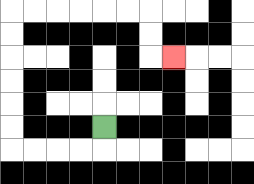{'start': '[4, 5]', 'end': '[7, 2]', 'path_directions': 'D,L,L,L,L,U,U,U,U,U,U,R,R,R,R,R,R,D,D,R', 'path_coordinates': '[[4, 5], [4, 6], [3, 6], [2, 6], [1, 6], [0, 6], [0, 5], [0, 4], [0, 3], [0, 2], [0, 1], [0, 0], [1, 0], [2, 0], [3, 0], [4, 0], [5, 0], [6, 0], [6, 1], [6, 2], [7, 2]]'}